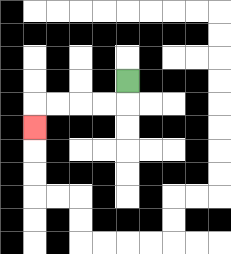{'start': '[5, 3]', 'end': '[1, 5]', 'path_directions': 'D,L,L,L,L,D', 'path_coordinates': '[[5, 3], [5, 4], [4, 4], [3, 4], [2, 4], [1, 4], [1, 5]]'}